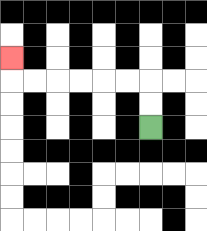{'start': '[6, 5]', 'end': '[0, 2]', 'path_directions': 'U,U,L,L,L,L,L,L,U', 'path_coordinates': '[[6, 5], [6, 4], [6, 3], [5, 3], [4, 3], [3, 3], [2, 3], [1, 3], [0, 3], [0, 2]]'}